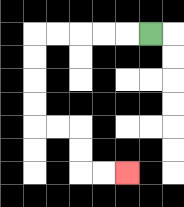{'start': '[6, 1]', 'end': '[5, 7]', 'path_directions': 'L,L,L,L,L,D,D,D,D,R,R,D,D,R,R', 'path_coordinates': '[[6, 1], [5, 1], [4, 1], [3, 1], [2, 1], [1, 1], [1, 2], [1, 3], [1, 4], [1, 5], [2, 5], [3, 5], [3, 6], [3, 7], [4, 7], [5, 7]]'}